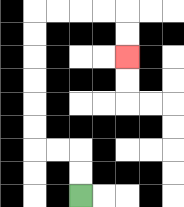{'start': '[3, 8]', 'end': '[5, 2]', 'path_directions': 'U,U,L,L,U,U,U,U,U,U,R,R,R,R,D,D', 'path_coordinates': '[[3, 8], [3, 7], [3, 6], [2, 6], [1, 6], [1, 5], [1, 4], [1, 3], [1, 2], [1, 1], [1, 0], [2, 0], [3, 0], [4, 0], [5, 0], [5, 1], [5, 2]]'}